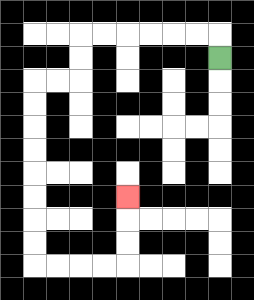{'start': '[9, 2]', 'end': '[5, 8]', 'path_directions': 'U,L,L,L,L,L,L,D,D,L,L,D,D,D,D,D,D,D,D,R,R,R,R,U,U,U', 'path_coordinates': '[[9, 2], [9, 1], [8, 1], [7, 1], [6, 1], [5, 1], [4, 1], [3, 1], [3, 2], [3, 3], [2, 3], [1, 3], [1, 4], [1, 5], [1, 6], [1, 7], [1, 8], [1, 9], [1, 10], [1, 11], [2, 11], [3, 11], [4, 11], [5, 11], [5, 10], [5, 9], [5, 8]]'}